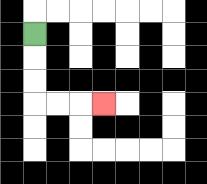{'start': '[1, 1]', 'end': '[4, 4]', 'path_directions': 'D,D,D,R,R,R', 'path_coordinates': '[[1, 1], [1, 2], [1, 3], [1, 4], [2, 4], [3, 4], [4, 4]]'}